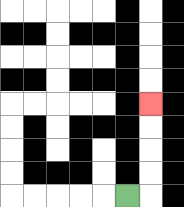{'start': '[5, 8]', 'end': '[6, 4]', 'path_directions': 'R,U,U,U,U', 'path_coordinates': '[[5, 8], [6, 8], [6, 7], [6, 6], [6, 5], [6, 4]]'}